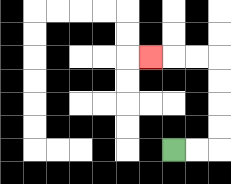{'start': '[7, 6]', 'end': '[6, 2]', 'path_directions': 'R,R,U,U,U,U,L,L,L', 'path_coordinates': '[[7, 6], [8, 6], [9, 6], [9, 5], [9, 4], [9, 3], [9, 2], [8, 2], [7, 2], [6, 2]]'}